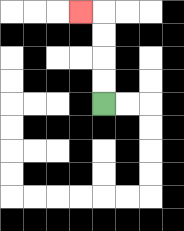{'start': '[4, 4]', 'end': '[3, 0]', 'path_directions': 'U,U,U,U,L', 'path_coordinates': '[[4, 4], [4, 3], [4, 2], [4, 1], [4, 0], [3, 0]]'}